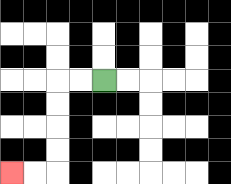{'start': '[4, 3]', 'end': '[0, 7]', 'path_directions': 'L,L,D,D,D,D,L,L', 'path_coordinates': '[[4, 3], [3, 3], [2, 3], [2, 4], [2, 5], [2, 6], [2, 7], [1, 7], [0, 7]]'}